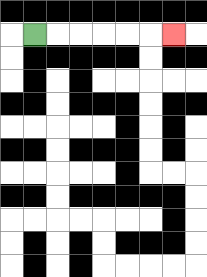{'start': '[1, 1]', 'end': '[7, 1]', 'path_directions': 'R,R,R,R,R,R', 'path_coordinates': '[[1, 1], [2, 1], [3, 1], [4, 1], [5, 1], [6, 1], [7, 1]]'}